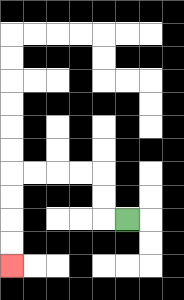{'start': '[5, 9]', 'end': '[0, 11]', 'path_directions': 'L,U,U,L,L,L,L,D,D,D,D', 'path_coordinates': '[[5, 9], [4, 9], [4, 8], [4, 7], [3, 7], [2, 7], [1, 7], [0, 7], [0, 8], [0, 9], [0, 10], [0, 11]]'}